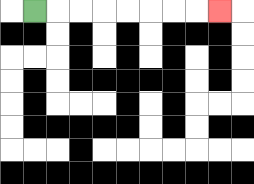{'start': '[1, 0]', 'end': '[9, 0]', 'path_directions': 'R,R,R,R,R,R,R,R', 'path_coordinates': '[[1, 0], [2, 0], [3, 0], [4, 0], [5, 0], [6, 0], [7, 0], [8, 0], [9, 0]]'}